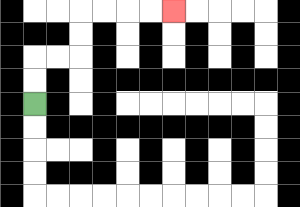{'start': '[1, 4]', 'end': '[7, 0]', 'path_directions': 'U,U,R,R,U,U,R,R,R,R', 'path_coordinates': '[[1, 4], [1, 3], [1, 2], [2, 2], [3, 2], [3, 1], [3, 0], [4, 0], [5, 0], [6, 0], [7, 0]]'}